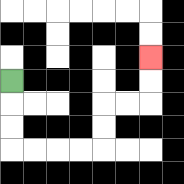{'start': '[0, 3]', 'end': '[6, 2]', 'path_directions': 'D,D,D,R,R,R,R,U,U,R,R,U,U', 'path_coordinates': '[[0, 3], [0, 4], [0, 5], [0, 6], [1, 6], [2, 6], [3, 6], [4, 6], [4, 5], [4, 4], [5, 4], [6, 4], [6, 3], [6, 2]]'}